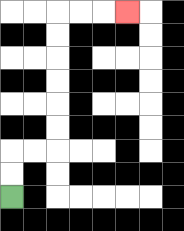{'start': '[0, 8]', 'end': '[5, 0]', 'path_directions': 'U,U,R,R,U,U,U,U,U,U,R,R,R', 'path_coordinates': '[[0, 8], [0, 7], [0, 6], [1, 6], [2, 6], [2, 5], [2, 4], [2, 3], [2, 2], [2, 1], [2, 0], [3, 0], [4, 0], [5, 0]]'}